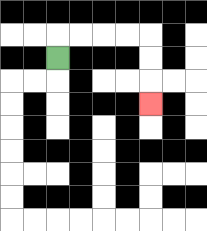{'start': '[2, 2]', 'end': '[6, 4]', 'path_directions': 'U,R,R,R,R,D,D,D', 'path_coordinates': '[[2, 2], [2, 1], [3, 1], [4, 1], [5, 1], [6, 1], [6, 2], [6, 3], [6, 4]]'}